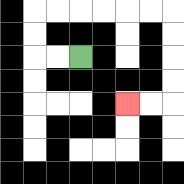{'start': '[3, 2]', 'end': '[5, 4]', 'path_directions': 'L,L,U,U,R,R,R,R,R,R,D,D,D,D,L,L', 'path_coordinates': '[[3, 2], [2, 2], [1, 2], [1, 1], [1, 0], [2, 0], [3, 0], [4, 0], [5, 0], [6, 0], [7, 0], [7, 1], [7, 2], [7, 3], [7, 4], [6, 4], [5, 4]]'}